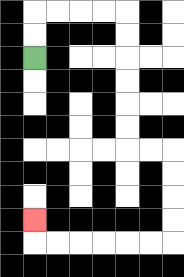{'start': '[1, 2]', 'end': '[1, 9]', 'path_directions': 'U,U,R,R,R,R,D,D,D,D,D,D,R,R,D,D,D,D,L,L,L,L,L,L,U', 'path_coordinates': '[[1, 2], [1, 1], [1, 0], [2, 0], [3, 0], [4, 0], [5, 0], [5, 1], [5, 2], [5, 3], [5, 4], [5, 5], [5, 6], [6, 6], [7, 6], [7, 7], [7, 8], [7, 9], [7, 10], [6, 10], [5, 10], [4, 10], [3, 10], [2, 10], [1, 10], [1, 9]]'}